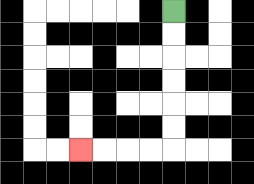{'start': '[7, 0]', 'end': '[3, 6]', 'path_directions': 'D,D,D,D,D,D,L,L,L,L', 'path_coordinates': '[[7, 0], [7, 1], [7, 2], [7, 3], [7, 4], [7, 5], [7, 6], [6, 6], [5, 6], [4, 6], [3, 6]]'}